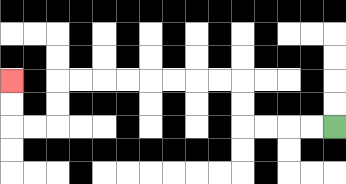{'start': '[14, 5]', 'end': '[0, 3]', 'path_directions': 'L,L,L,L,U,U,L,L,L,L,L,L,L,L,D,D,L,L,U,U', 'path_coordinates': '[[14, 5], [13, 5], [12, 5], [11, 5], [10, 5], [10, 4], [10, 3], [9, 3], [8, 3], [7, 3], [6, 3], [5, 3], [4, 3], [3, 3], [2, 3], [2, 4], [2, 5], [1, 5], [0, 5], [0, 4], [0, 3]]'}